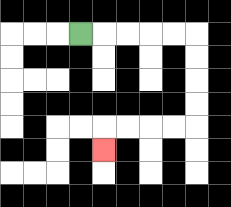{'start': '[3, 1]', 'end': '[4, 6]', 'path_directions': 'R,R,R,R,R,D,D,D,D,L,L,L,L,D', 'path_coordinates': '[[3, 1], [4, 1], [5, 1], [6, 1], [7, 1], [8, 1], [8, 2], [8, 3], [8, 4], [8, 5], [7, 5], [6, 5], [5, 5], [4, 5], [4, 6]]'}